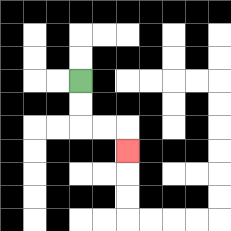{'start': '[3, 3]', 'end': '[5, 6]', 'path_directions': 'D,D,R,R,D', 'path_coordinates': '[[3, 3], [3, 4], [3, 5], [4, 5], [5, 5], [5, 6]]'}